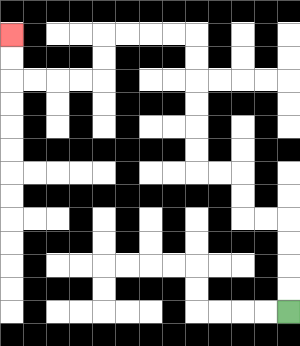{'start': '[12, 13]', 'end': '[0, 1]', 'path_directions': 'U,U,U,U,L,L,U,U,L,L,U,U,U,U,U,U,L,L,L,L,D,D,L,L,L,L,U,U', 'path_coordinates': '[[12, 13], [12, 12], [12, 11], [12, 10], [12, 9], [11, 9], [10, 9], [10, 8], [10, 7], [9, 7], [8, 7], [8, 6], [8, 5], [8, 4], [8, 3], [8, 2], [8, 1], [7, 1], [6, 1], [5, 1], [4, 1], [4, 2], [4, 3], [3, 3], [2, 3], [1, 3], [0, 3], [0, 2], [0, 1]]'}